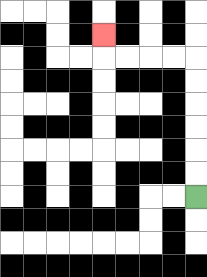{'start': '[8, 8]', 'end': '[4, 1]', 'path_directions': 'U,U,U,U,U,U,L,L,L,L,U', 'path_coordinates': '[[8, 8], [8, 7], [8, 6], [8, 5], [8, 4], [8, 3], [8, 2], [7, 2], [6, 2], [5, 2], [4, 2], [4, 1]]'}